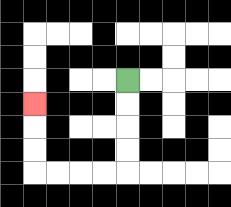{'start': '[5, 3]', 'end': '[1, 4]', 'path_directions': 'D,D,D,D,L,L,L,L,U,U,U', 'path_coordinates': '[[5, 3], [5, 4], [5, 5], [5, 6], [5, 7], [4, 7], [3, 7], [2, 7], [1, 7], [1, 6], [1, 5], [1, 4]]'}